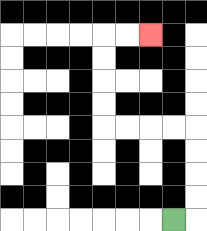{'start': '[7, 9]', 'end': '[6, 1]', 'path_directions': 'R,U,U,U,U,L,L,L,L,U,U,U,U,R,R', 'path_coordinates': '[[7, 9], [8, 9], [8, 8], [8, 7], [8, 6], [8, 5], [7, 5], [6, 5], [5, 5], [4, 5], [4, 4], [4, 3], [4, 2], [4, 1], [5, 1], [6, 1]]'}